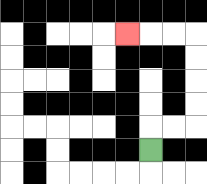{'start': '[6, 6]', 'end': '[5, 1]', 'path_directions': 'U,R,R,U,U,U,U,L,L,L', 'path_coordinates': '[[6, 6], [6, 5], [7, 5], [8, 5], [8, 4], [8, 3], [8, 2], [8, 1], [7, 1], [6, 1], [5, 1]]'}